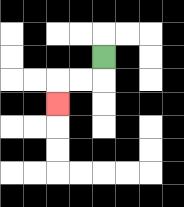{'start': '[4, 2]', 'end': '[2, 4]', 'path_directions': 'D,L,L,D', 'path_coordinates': '[[4, 2], [4, 3], [3, 3], [2, 3], [2, 4]]'}